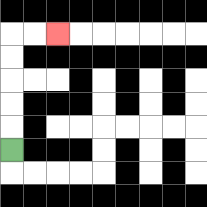{'start': '[0, 6]', 'end': '[2, 1]', 'path_directions': 'U,U,U,U,U,R,R', 'path_coordinates': '[[0, 6], [0, 5], [0, 4], [0, 3], [0, 2], [0, 1], [1, 1], [2, 1]]'}